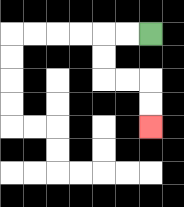{'start': '[6, 1]', 'end': '[6, 5]', 'path_directions': 'L,L,D,D,R,R,D,D', 'path_coordinates': '[[6, 1], [5, 1], [4, 1], [4, 2], [4, 3], [5, 3], [6, 3], [6, 4], [6, 5]]'}